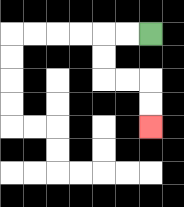{'start': '[6, 1]', 'end': '[6, 5]', 'path_directions': 'L,L,D,D,R,R,D,D', 'path_coordinates': '[[6, 1], [5, 1], [4, 1], [4, 2], [4, 3], [5, 3], [6, 3], [6, 4], [6, 5]]'}